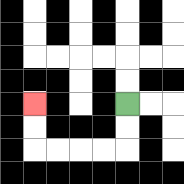{'start': '[5, 4]', 'end': '[1, 4]', 'path_directions': 'D,D,L,L,L,L,U,U', 'path_coordinates': '[[5, 4], [5, 5], [5, 6], [4, 6], [3, 6], [2, 6], [1, 6], [1, 5], [1, 4]]'}